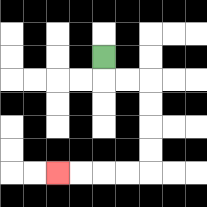{'start': '[4, 2]', 'end': '[2, 7]', 'path_directions': 'D,R,R,D,D,D,D,L,L,L,L', 'path_coordinates': '[[4, 2], [4, 3], [5, 3], [6, 3], [6, 4], [6, 5], [6, 6], [6, 7], [5, 7], [4, 7], [3, 7], [2, 7]]'}